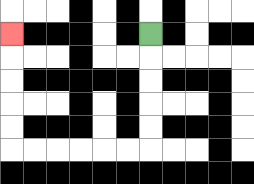{'start': '[6, 1]', 'end': '[0, 1]', 'path_directions': 'D,D,D,D,D,L,L,L,L,L,L,U,U,U,U,U', 'path_coordinates': '[[6, 1], [6, 2], [6, 3], [6, 4], [6, 5], [6, 6], [5, 6], [4, 6], [3, 6], [2, 6], [1, 6], [0, 6], [0, 5], [0, 4], [0, 3], [0, 2], [0, 1]]'}